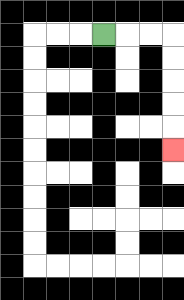{'start': '[4, 1]', 'end': '[7, 6]', 'path_directions': 'R,R,R,D,D,D,D,D', 'path_coordinates': '[[4, 1], [5, 1], [6, 1], [7, 1], [7, 2], [7, 3], [7, 4], [7, 5], [7, 6]]'}